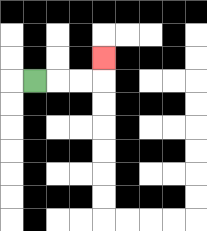{'start': '[1, 3]', 'end': '[4, 2]', 'path_directions': 'R,R,R,U', 'path_coordinates': '[[1, 3], [2, 3], [3, 3], [4, 3], [4, 2]]'}